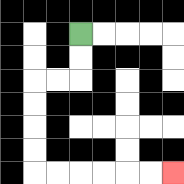{'start': '[3, 1]', 'end': '[7, 7]', 'path_directions': 'D,D,L,L,D,D,D,D,R,R,R,R,R,R', 'path_coordinates': '[[3, 1], [3, 2], [3, 3], [2, 3], [1, 3], [1, 4], [1, 5], [1, 6], [1, 7], [2, 7], [3, 7], [4, 7], [5, 7], [6, 7], [7, 7]]'}